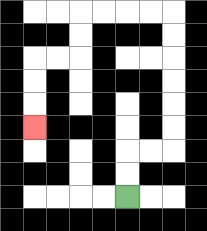{'start': '[5, 8]', 'end': '[1, 5]', 'path_directions': 'U,U,R,R,U,U,U,U,U,U,L,L,L,L,D,D,L,L,D,D,D', 'path_coordinates': '[[5, 8], [5, 7], [5, 6], [6, 6], [7, 6], [7, 5], [7, 4], [7, 3], [7, 2], [7, 1], [7, 0], [6, 0], [5, 0], [4, 0], [3, 0], [3, 1], [3, 2], [2, 2], [1, 2], [1, 3], [1, 4], [1, 5]]'}